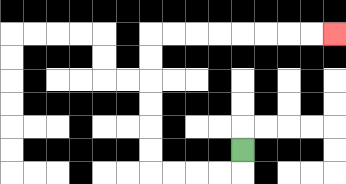{'start': '[10, 6]', 'end': '[14, 1]', 'path_directions': 'D,L,L,L,L,U,U,U,U,U,U,R,R,R,R,R,R,R,R', 'path_coordinates': '[[10, 6], [10, 7], [9, 7], [8, 7], [7, 7], [6, 7], [6, 6], [6, 5], [6, 4], [6, 3], [6, 2], [6, 1], [7, 1], [8, 1], [9, 1], [10, 1], [11, 1], [12, 1], [13, 1], [14, 1]]'}